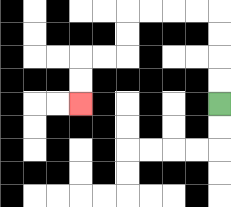{'start': '[9, 4]', 'end': '[3, 4]', 'path_directions': 'U,U,U,U,L,L,L,L,D,D,L,L,D,D', 'path_coordinates': '[[9, 4], [9, 3], [9, 2], [9, 1], [9, 0], [8, 0], [7, 0], [6, 0], [5, 0], [5, 1], [5, 2], [4, 2], [3, 2], [3, 3], [3, 4]]'}